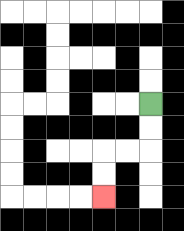{'start': '[6, 4]', 'end': '[4, 8]', 'path_directions': 'D,D,L,L,D,D', 'path_coordinates': '[[6, 4], [6, 5], [6, 6], [5, 6], [4, 6], [4, 7], [4, 8]]'}